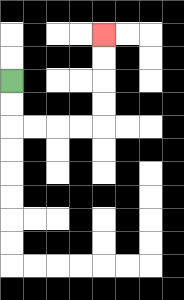{'start': '[0, 3]', 'end': '[4, 1]', 'path_directions': 'D,D,R,R,R,R,U,U,U,U', 'path_coordinates': '[[0, 3], [0, 4], [0, 5], [1, 5], [2, 5], [3, 5], [4, 5], [4, 4], [4, 3], [4, 2], [4, 1]]'}